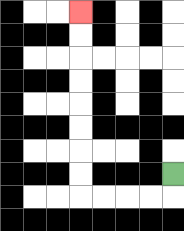{'start': '[7, 7]', 'end': '[3, 0]', 'path_directions': 'D,L,L,L,L,U,U,U,U,U,U,U,U', 'path_coordinates': '[[7, 7], [7, 8], [6, 8], [5, 8], [4, 8], [3, 8], [3, 7], [3, 6], [3, 5], [3, 4], [3, 3], [3, 2], [3, 1], [3, 0]]'}